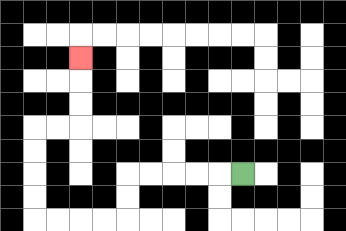{'start': '[10, 7]', 'end': '[3, 2]', 'path_directions': 'L,L,L,L,L,D,D,L,L,L,L,U,U,U,U,R,R,U,U,U', 'path_coordinates': '[[10, 7], [9, 7], [8, 7], [7, 7], [6, 7], [5, 7], [5, 8], [5, 9], [4, 9], [3, 9], [2, 9], [1, 9], [1, 8], [1, 7], [1, 6], [1, 5], [2, 5], [3, 5], [3, 4], [3, 3], [3, 2]]'}